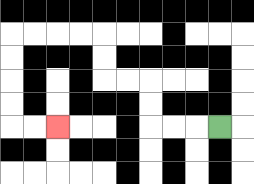{'start': '[9, 5]', 'end': '[2, 5]', 'path_directions': 'L,L,L,U,U,L,L,U,U,L,L,L,L,D,D,D,D,R,R', 'path_coordinates': '[[9, 5], [8, 5], [7, 5], [6, 5], [6, 4], [6, 3], [5, 3], [4, 3], [4, 2], [4, 1], [3, 1], [2, 1], [1, 1], [0, 1], [0, 2], [0, 3], [0, 4], [0, 5], [1, 5], [2, 5]]'}